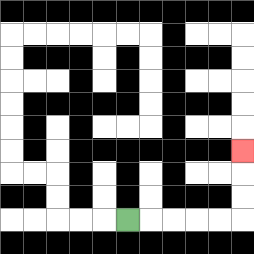{'start': '[5, 9]', 'end': '[10, 6]', 'path_directions': 'R,R,R,R,R,U,U,U', 'path_coordinates': '[[5, 9], [6, 9], [7, 9], [8, 9], [9, 9], [10, 9], [10, 8], [10, 7], [10, 6]]'}